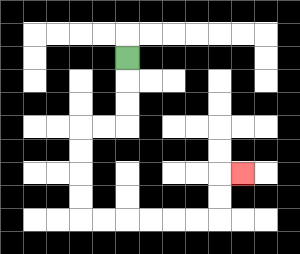{'start': '[5, 2]', 'end': '[10, 7]', 'path_directions': 'D,D,D,L,L,D,D,D,D,R,R,R,R,R,R,U,U,R', 'path_coordinates': '[[5, 2], [5, 3], [5, 4], [5, 5], [4, 5], [3, 5], [3, 6], [3, 7], [3, 8], [3, 9], [4, 9], [5, 9], [6, 9], [7, 9], [8, 9], [9, 9], [9, 8], [9, 7], [10, 7]]'}